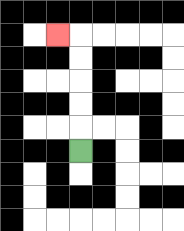{'start': '[3, 6]', 'end': '[2, 1]', 'path_directions': 'U,U,U,U,U,L', 'path_coordinates': '[[3, 6], [3, 5], [3, 4], [3, 3], [3, 2], [3, 1], [2, 1]]'}